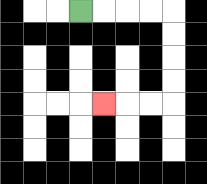{'start': '[3, 0]', 'end': '[4, 4]', 'path_directions': 'R,R,R,R,D,D,D,D,L,L,L', 'path_coordinates': '[[3, 0], [4, 0], [5, 0], [6, 0], [7, 0], [7, 1], [7, 2], [7, 3], [7, 4], [6, 4], [5, 4], [4, 4]]'}